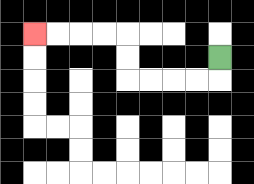{'start': '[9, 2]', 'end': '[1, 1]', 'path_directions': 'D,L,L,L,L,U,U,L,L,L,L', 'path_coordinates': '[[9, 2], [9, 3], [8, 3], [7, 3], [6, 3], [5, 3], [5, 2], [5, 1], [4, 1], [3, 1], [2, 1], [1, 1]]'}